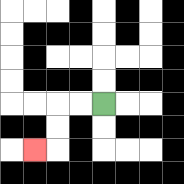{'start': '[4, 4]', 'end': '[1, 6]', 'path_directions': 'L,L,D,D,L', 'path_coordinates': '[[4, 4], [3, 4], [2, 4], [2, 5], [2, 6], [1, 6]]'}